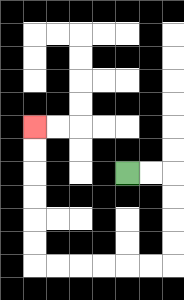{'start': '[5, 7]', 'end': '[1, 5]', 'path_directions': 'R,R,D,D,D,D,L,L,L,L,L,L,U,U,U,U,U,U', 'path_coordinates': '[[5, 7], [6, 7], [7, 7], [7, 8], [7, 9], [7, 10], [7, 11], [6, 11], [5, 11], [4, 11], [3, 11], [2, 11], [1, 11], [1, 10], [1, 9], [1, 8], [1, 7], [1, 6], [1, 5]]'}